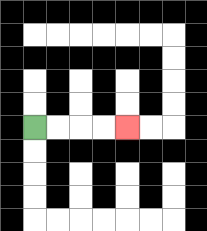{'start': '[1, 5]', 'end': '[5, 5]', 'path_directions': 'R,R,R,R', 'path_coordinates': '[[1, 5], [2, 5], [3, 5], [4, 5], [5, 5]]'}